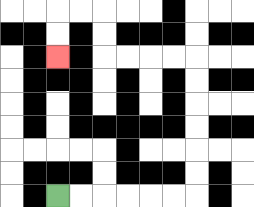{'start': '[2, 8]', 'end': '[2, 2]', 'path_directions': 'R,R,R,R,R,R,U,U,U,U,U,U,L,L,L,L,U,U,L,L,D,D', 'path_coordinates': '[[2, 8], [3, 8], [4, 8], [5, 8], [6, 8], [7, 8], [8, 8], [8, 7], [8, 6], [8, 5], [8, 4], [8, 3], [8, 2], [7, 2], [6, 2], [5, 2], [4, 2], [4, 1], [4, 0], [3, 0], [2, 0], [2, 1], [2, 2]]'}